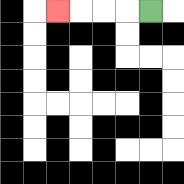{'start': '[6, 0]', 'end': '[2, 0]', 'path_directions': 'L,L,L,L', 'path_coordinates': '[[6, 0], [5, 0], [4, 0], [3, 0], [2, 0]]'}